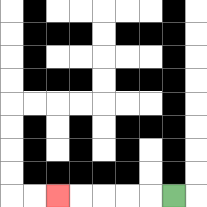{'start': '[7, 8]', 'end': '[2, 8]', 'path_directions': 'L,L,L,L,L', 'path_coordinates': '[[7, 8], [6, 8], [5, 8], [4, 8], [3, 8], [2, 8]]'}